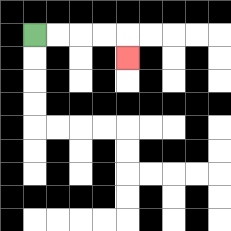{'start': '[1, 1]', 'end': '[5, 2]', 'path_directions': 'R,R,R,R,D', 'path_coordinates': '[[1, 1], [2, 1], [3, 1], [4, 1], [5, 1], [5, 2]]'}